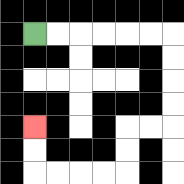{'start': '[1, 1]', 'end': '[1, 5]', 'path_directions': 'R,R,R,R,R,R,D,D,D,D,L,L,D,D,L,L,L,L,U,U', 'path_coordinates': '[[1, 1], [2, 1], [3, 1], [4, 1], [5, 1], [6, 1], [7, 1], [7, 2], [7, 3], [7, 4], [7, 5], [6, 5], [5, 5], [5, 6], [5, 7], [4, 7], [3, 7], [2, 7], [1, 7], [1, 6], [1, 5]]'}